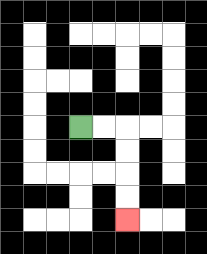{'start': '[3, 5]', 'end': '[5, 9]', 'path_directions': 'R,R,D,D,D,D', 'path_coordinates': '[[3, 5], [4, 5], [5, 5], [5, 6], [5, 7], [5, 8], [5, 9]]'}